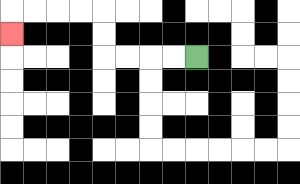{'start': '[8, 2]', 'end': '[0, 1]', 'path_directions': 'L,L,L,L,U,U,L,L,L,L,D', 'path_coordinates': '[[8, 2], [7, 2], [6, 2], [5, 2], [4, 2], [4, 1], [4, 0], [3, 0], [2, 0], [1, 0], [0, 0], [0, 1]]'}